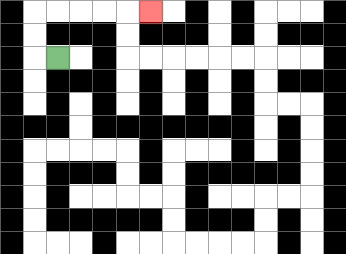{'start': '[2, 2]', 'end': '[6, 0]', 'path_directions': 'L,U,U,R,R,R,R,R', 'path_coordinates': '[[2, 2], [1, 2], [1, 1], [1, 0], [2, 0], [3, 0], [4, 0], [5, 0], [6, 0]]'}